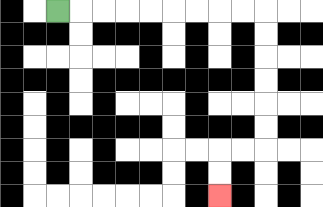{'start': '[2, 0]', 'end': '[9, 8]', 'path_directions': 'R,R,R,R,R,R,R,R,R,D,D,D,D,D,D,L,L,D,D', 'path_coordinates': '[[2, 0], [3, 0], [4, 0], [5, 0], [6, 0], [7, 0], [8, 0], [9, 0], [10, 0], [11, 0], [11, 1], [11, 2], [11, 3], [11, 4], [11, 5], [11, 6], [10, 6], [9, 6], [9, 7], [9, 8]]'}